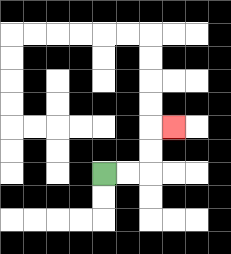{'start': '[4, 7]', 'end': '[7, 5]', 'path_directions': 'R,R,U,U,R', 'path_coordinates': '[[4, 7], [5, 7], [6, 7], [6, 6], [6, 5], [7, 5]]'}